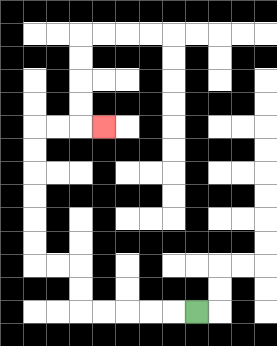{'start': '[8, 13]', 'end': '[4, 5]', 'path_directions': 'L,L,L,L,L,U,U,L,L,U,U,U,U,U,U,R,R,R', 'path_coordinates': '[[8, 13], [7, 13], [6, 13], [5, 13], [4, 13], [3, 13], [3, 12], [3, 11], [2, 11], [1, 11], [1, 10], [1, 9], [1, 8], [1, 7], [1, 6], [1, 5], [2, 5], [3, 5], [4, 5]]'}